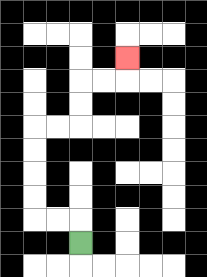{'start': '[3, 10]', 'end': '[5, 2]', 'path_directions': 'U,L,L,U,U,U,U,R,R,U,U,R,R,U', 'path_coordinates': '[[3, 10], [3, 9], [2, 9], [1, 9], [1, 8], [1, 7], [1, 6], [1, 5], [2, 5], [3, 5], [3, 4], [3, 3], [4, 3], [5, 3], [5, 2]]'}